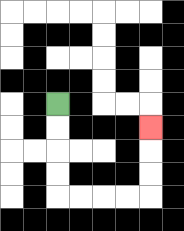{'start': '[2, 4]', 'end': '[6, 5]', 'path_directions': 'D,D,D,D,R,R,R,R,U,U,U', 'path_coordinates': '[[2, 4], [2, 5], [2, 6], [2, 7], [2, 8], [3, 8], [4, 8], [5, 8], [6, 8], [6, 7], [6, 6], [6, 5]]'}